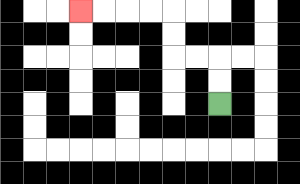{'start': '[9, 4]', 'end': '[3, 0]', 'path_directions': 'U,U,L,L,U,U,L,L,L,L', 'path_coordinates': '[[9, 4], [9, 3], [9, 2], [8, 2], [7, 2], [7, 1], [7, 0], [6, 0], [5, 0], [4, 0], [3, 0]]'}